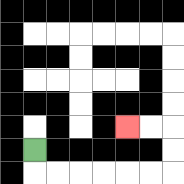{'start': '[1, 6]', 'end': '[5, 5]', 'path_directions': 'D,R,R,R,R,R,R,U,U,L,L', 'path_coordinates': '[[1, 6], [1, 7], [2, 7], [3, 7], [4, 7], [5, 7], [6, 7], [7, 7], [7, 6], [7, 5], [6, 5], [5, 5]]'}